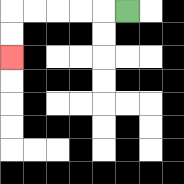{'start': '[5, 0]', 'end': '[0, 2]', 'path_directions': 'L,L,L,L,L,D,D', 'path_coordinates': '[[5, 0], [4, 0], [3, 0], [2, 0], [1, 0], [0, 0], [0, 1], [0, 2]]'}